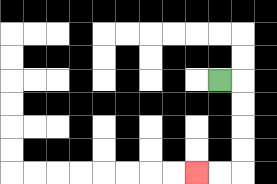{'start': '[9, 3]', 'end': '[8, 7]', 'path_directions': 'R,D,D,D,D,L,L', 'path_coordinates': '[[9, 3], [10, 3], [10, 4], [10, 5], [10, 6], [10, 7], [9, 7], [8, 7]]'}